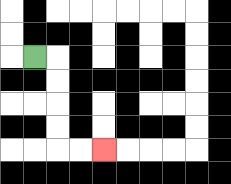{'start': '[1, 2]', 'end': '[4, 6]', 'path_directions': 'R,D,D,D,D,R,R', 'path_coordinates': '[[1, 2], [2, 2], [2, 3], [2, 4], [2, 5], [2, 6], [3, 6], [4, 6]]'}